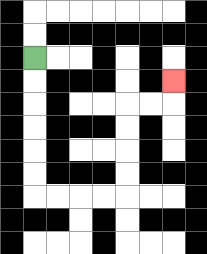{'start': '[1, 2]', 'end': '[7, 3]', 'path_directions': 'D,D,D,D,D,D,R,R,R,R,U,U,U,U,R,R,U', 'path_coordinates': '[[1, 2], [1, 3], [1, 4], [1, 5], [1, 6], [1, 7], [1, 8], [2, 8], [3, 8], [4, 8], [5, 8], [5, 7], [5, 6], [5, 5], [5, 4], [6, 4], [7, 4], [7, 3]]'}